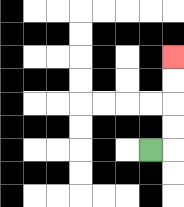{'start': '[6, 6]', 'end': '[7, 2]', 'path_directions': 'R,U,U,U,U', 'path_coordinates': '[[6, 6], [7, 6], [7, 5], [7, 4], [7, 3], [7, 2]]'}